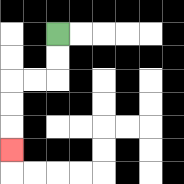{'start': '[2, 1]', 'end': '[0, 6]', 'path_directions': 'D,D,L,L,D,D,D', 'path_coordinates': '[[2, 1], [2, 2], [2, 3], [1, 3], [0, 3], [0, 4], [0, 5], [0, 6]]'}